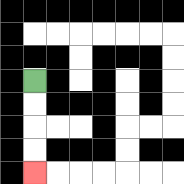{'start': '[1, 3]', 'end': '[1, 7]', 'path_directions': 'D,D,D,D', 'path_coordinates': '[[1, 3], [1, 4], [1, 5], [1, 6], [1, 7]]'}